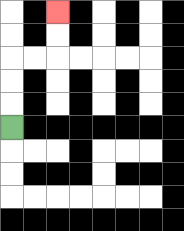{'start': '[0, 5]', 'end': '[2, 0]', 'path_directions': 'U,U,U,R,R,U,U', 'path_coordinates': '[[0, 5], [0, 4], [0, 3], [0, 2], [1, 2], [2, 2], [2, 1], [2, 0]]'}